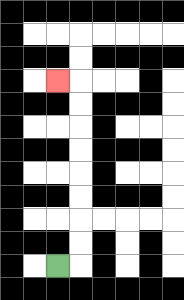{'start': '[2, 11]', 'end': '[2, 3]', 'path_directions': 'R,U,U,U,U,U,U,U,U,L', 'path_coordinates': '[[2, 11], [3, 11], [3, 10], [3, 9], [3, 8], [3, 7], [3, 6], [3, 5], [3, 4], [3, 3], [2, 3]]'}